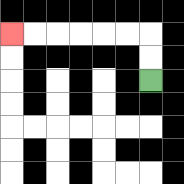{'start': '[6, 3]', 'end': '[0, 1]', 'path_directions': 'U,U,L,L,L,L,L,L', 'path_coordinates': '[[6, 3], [6, 2], [6, 1], [5, 1], [4, 1], [3, 1], [2, 1], [1, 1], [0, 1]]'}